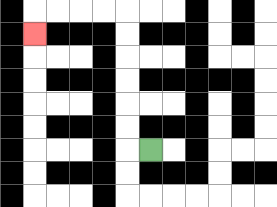{'start': '[6, 6]', 'end': '[1, 1]', 'path_directions': 'L,U,U,U,U,U,U,L,L,L,L,D', 'path_coordinates': '[[6, 6], [5, 6], [5, 5], [5, 4], [5, 3], [5, 2], [5, 1], [5, 0], [4, 0], [3, 0], [2, 0], [1, 0], [1, 1]]'}